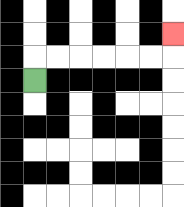{'start': '[1, 3]', 'end': '[7, 1]', 'path_directions': 'U,R,R,R,R,R,R,U', 'path_coordinates': '[[1, 3], [1, 2], [2, 2], [3, 2], [4, 2], [5, 2], [6, 2], [7, 2], [7, 1]]'}